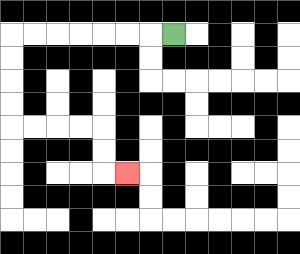{'start': '[7, 1]', 'end': '[5, 7]', 'path_directions': 'L,L,L,L,L,L,L,D,D,D,D,R,R,R,R,D,D,R', 'path_coordinates': '[[7, 1], [6, 1], [5, 1], [4, 1], [3, 1], [2, 1], [1, 1], [0, 1], [0, 2], [0, 3], [0, 4], [0, 5], [1, 5], [2, 5], [3, 5], [4, 5], [4, 6], [4, 7], [5, 7]]'}